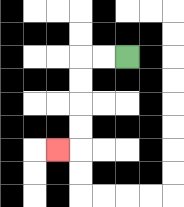{'start': '[5, 2]', 'end': '[2, 6]', 'path_directions': 'L,L,D,D,D,D,L', 'path_coordinates': '[[5, 2], [4, 2], [3, 2], [3, 3], [3, 4], [3, 5], [3, 6], [2, 6]]'}